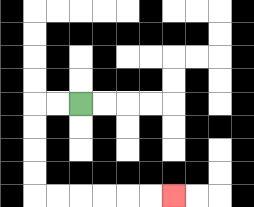{'start': '[3, 4]', 'end': '[7, 8]', 'path_directions': 'L,L,D,D,D,D,R,R,R,R,R,R', 'path_coordinates': '[[3, 4], [2, 4], [1, 4], [1, 5], [1, 6], [1, 7], [1, 8], [2, 8], [3, 8], [4, 8], [5, 8], [6, 8], [7, 8]]'}